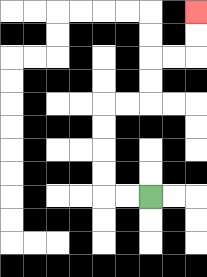{'start': '[6, 8]', 'end': '[8, 0]', 'path_directions': 'L,L,U,U,U,U,R,R,U,U,R,R,U,U', 'path_coordinates': '[[6, 8], [5, 8], [4, 8], [4, 7], [4, 6], [4, 5], [4, 4], [5, 4], [6, 4], [6, 3], [6, 2], [7, 2], [8, 2], [8, 1], [8, 0]]'}